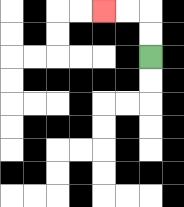{'start': '[6, 2]', 'end': '[4, 0]', 'path_directions': 'U,U,L,L', 'path_coordinates': '[[6, 2], [6, 1], [6, 0], [5, 0], [4, 0]]'}